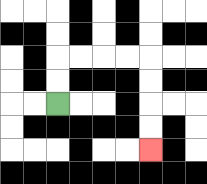{'start': '[2, 4]', 'end': '[6, 6]', 'path_directions': 'U,U,R,R,R,R,D,D,D,D', 'path_coordinates': '[[2, 4], [2, 3], [2, 2], [3, 2], [4, 2], [5, 2], [6, 2], [6, 3], [6, 4], [6, 5], [6, 6]]'}